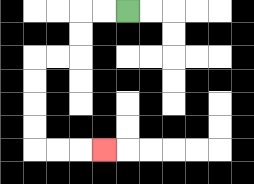{'start': '[5, 0]', 'end': '[4, 6]', 'path_directions': 'L,L,D,D,L,L,D,D,D,D,R,R,R', 'path_coordinates': '[[5, 0], [4, 0], [3, 0], [3, 1], [3, 2], [2, 2], [1, 2], [1, 3], [1, 4], [1, 5], [1, 6], [2, 6], [3, 6], [4, 6]]'}